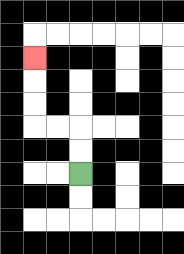{'start': '[3, 7]', 'end': '[1, 2]', 'path_directions': 'U,U,L,L,U,U,U', 'path_coordinates': '[[3, 7], [3, 6], [3, 5], [2, 5], [1, 5], [1, 4], [1, 3], [1, 2]]'}